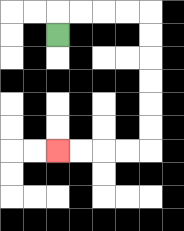{'start': '[2, 1]', 'end': '[2, 6]', 'path_directions': 'U,R,R,R,R,D,D,D,D,D,D,L,L,L,L', 'path_coordinates': '[[2, 1], [2, 0], [3, 0], [4, 0], [5, 0], [6, 0], [6, 1], [6, 2], [6, 3], [6, 4], [6, 5], [6, 6], [5, 6], [4, 6], [3, 6], [2, 6]]'}